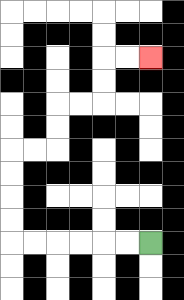{'start': '[6, 10]', 'end': '[6, 2]', 'path_directions': 'L,L,L,L,L,L,U,U,U,U,R,R,U,U,R,R,U,U,R,R', 'path_coordinates': '[[6, 10], [5, 10], [4, 10], [3, 10], [2, 10], [1, 10], [0, 10], [0, 9], [0, 8], [0, 7], [0, 6], [1, 6], [2, 6], [2, 5], [2, 4], [3, 4], [4, 4], [4, 3], [4, 2], [5, 2], [6, 2]]'}